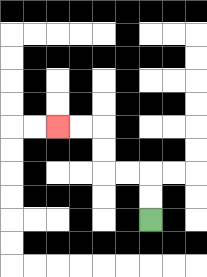{'start': '[6, 9]', 'end': '[2, 5]', 'path_directions': 'U,U,L,L,U,U,L,L', 'path_coordinates': '[[6, 9], [6, 8], [6, 7], [5, 7], [4, 7], [4, 6], [4, 5], [3, 5], [2, 5]]'}